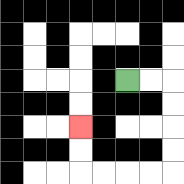{'start': '[5, 3]', 'end': '[3, 5]', 'path_directions': 'R,R,D,D,D,D,L,L,L,L,U,U', 'path_coordinates': '[[5, 3], [6, 3], [7, 3], [7, 4], [7, 5], [7, 6], [7, 7], [6, 7], [5, 7], [4, 7], [3, 7], [3, 6], [3, 5]]'}